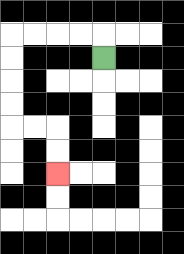{'start': '[4, 2]', 'end': '[2, 7]', 'path_directions': 'U,L,L,L,L,D,D,D,D,R,R,D,D', 'path_coordinates': '[[4, 2], [4, 1], [3, 1], [2, 1], [1, 1], [0, 1], [0, 2], [0, 3], [0, 4], [0, 5], [1, 5], [2, 5], [2, 6], [2, 7]]'}